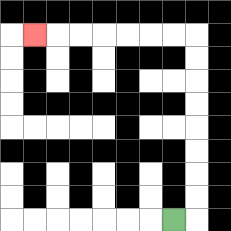{'start': '[7, 9]', 'end': '[1, 1]', 'path_directions': 'R,U,U,U,U,U,U,U,U,L,L,L,L,L,L,L', 'path_coordinates': '[[7, 9], [8, 9], [8, 8], [8, 7], [8, 6], [8, 5], [8, 4], [8, 3], [8, 2], [8, 1], [7, 1], [6, 1], [5, 1], [4, 1], [3, 1], [2, 1], [1, 1]]'}